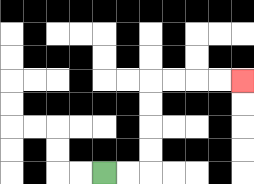{'start': '[4, 7]', 'end': '[10, 3]', 'path_directions': 'R,R,U,U,U,U,R,R,R,R', 'path_coordinates': '[[4, 7], [5, 7], [6, 7], [6, 6], [6, 5], [6, 4], [6, 3], [7, 3], [8, 3], [9, 3], [10, 3]]'}